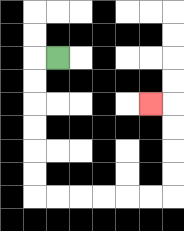{'start': '[2, 2]', 'end': '[6, 4]', 'path_directions': 'L,D,D,D,D,D,D,R,R,R,R,R,R,U,U,U,U,L', 'path_coordinates': '[[2, 2], [1, 2], [1, 3], [1, 4], [1, 5], [1, 6], [1, 7], [1, 8], [2, 8], [3, 8], [4, 8], [5, 8], [6, 8], [7, 8], [7, 7], [7, 6], [7, 5], [7, 4], [6, 4]]'}